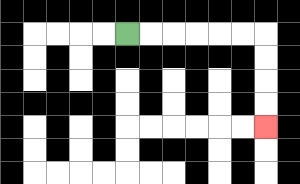{'start': '[5, 1]', 'end': '[11, 5]', 'path_directions': 'R,R,R,R,R,R,D,D,D,D', 'path_coordinates': '[[5, 1], [6, 1], [7, 1], [8, 1], [9, 1], [10, 1], [11, 1], [11, 2], [11, 3], [11, 4], [11, 5]]'}